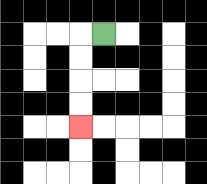{'start': '[4, 1]', 'end': '[3, 5]', 'path_directions': 'L,D,D,D,D', 'path_coordinates': '[[4, 1], [3, 1], [3, 2], [3, 3], [3, 4], [3, 5]]'}